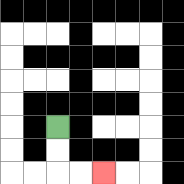{'start': '[2, 5]', 'end': '[4, 7]', 'path_directions': 'D,D,R,R', 'path_coordinates': '[[2, 5], [2, 6], [2, 7], [3, 7], [4, 7]]'}